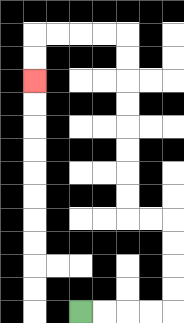{'start': '[3, 13]', 'end': '[1, 3]', 'path_directions': 'R,R,R,R,U,U,U,U,L,L,U,U,U,U,U,U,U,U,L,L,L,L,D,D', 'path_coordinates': '[[3, 13], [4, 13], [5, 13], [6, 13], [7, 13], [7, 12], [7, 11], [7, 10], [7, 9], [6, 9], [5, 9], [5, 8], [5, 7], [5, 6], [5, 5], [5, 4], [5, 3], [5, 2], [5, 1], [4, 1], [3, 1], [2, 1], [1, 1], [1, 2], [1, 3]]'}